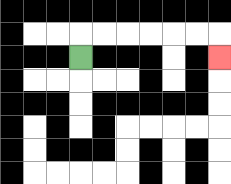{'start': '[3, 2]', 'end': '[9, 2]', 'path_directions': 'U,R,R,R,R,R,R,D', 'path_coordinates': '[[3, 2], [3, 1], [4, 1], [5, 1], [6, 1], [7, 1], [8, 1], [9, 1], [9, 2]]'}